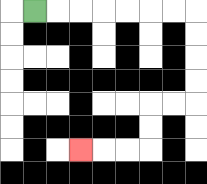{'start': '[1, 0]', 'end': '[3, 6]', 'path_directions': 'R,R,R,R,R,R,R,D,D,D,D,L,L,D,D,L,L,L', 'path_coordinates': '[[1, 0], [2, 0], [3, 0], [4, 0], [5, 0], [6, 0], [7, 0], [8, 0], [8, 1], [8, 2], [8, 3], [8, 4], [7, 4], [6, 4], [6, 5], [6, 6], [5, 6], [4, 6], [3, 6]]'}